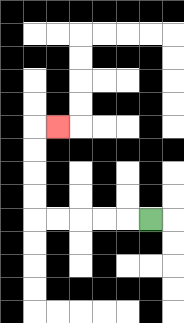{'start': '[6, 9]', 'end': '[2, 5]', 'path_directions': 'L,L,L,L,L,U,U,U,U,R', 'path_coordinates': '[[6, 9], [5, 9], [4, 9], [3, 9], [2, 9], [1, 9], [1, 8], [1, 7], [1, 6], [1, 5], [2, 5]]'}